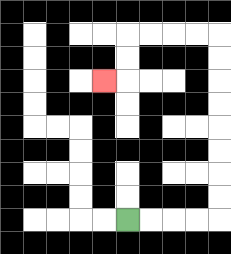{'start': '[5, 9]', 'end': '[4, 3]', 'path_directions': 'R,R,R,R,U,U,U,U,U,U,U,U,L,L,L,L,D,D,L', 'path_coordinates': '[[5, 9], [6, 9], [7, 9], [8, 9], [9, 9], [9, 8], [9, 7], [9, 6], [9, 5], [9, 4], [9, 3], [9, 2], [9, 1], [8, 1], [7, 1], [6, 1], [5, 1], [5, 2], [5, 3], [4, 3]]'}